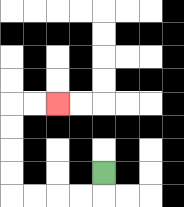{'start': '[4, 7]', 'end': '[2, 4]', 'path_directions': 'D,L,L,L,L,U,U,U,U,R,R', 'path_coordinates': '[[4, 7], [4, 8], [3, 8], [2, 8], [1, 8], [0, 8], [0, 7], [0, 6], [0, 5], [0, 4], [1, 4], [2, 4]]'}